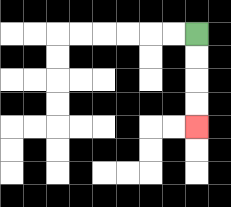{'start': '[8, 1]', 'end': '[8, 5]', 'path_directions': 'D,D,D,D', 'path_coordinates': '[[8, 1], [8, 2], [8, 3], [8, 4], [8, 5]]'}